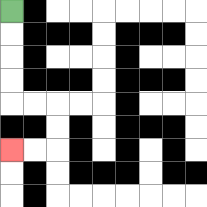{'start': '[0, 0]', 'end': '[0, 6]', 'path_directions': 'D,D,D,D,R,R,D,D,L,L', 'path_coordinates': '[[0, 0], [0, 1], [0, 2], [0, 3], [0, 4], [1, 4], [2, 4], [2, 5], [2, 6], [1, 6], [0, 6]]'}